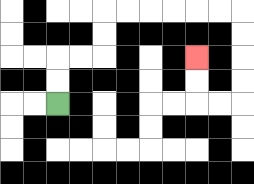{'start': '[2, 4]', 'end': '[8, 2]', 'path_directions': 'U,U,R,R,U,U,R,R,R,R,R,R,D,D,D,D,L,L,U,U', 'path_coordinates': '[[2, 4], [2, 3], [2, 2], [3, 2], [4, 2], [4, 1], [4, 0], [5, 0], [6, 0], [7, 0], [8, 0], [9, 0], [10, 0], [10, 1], [10, 2], [10, 3], [10, 4], [9, 4], [8, 4], [8, 3], [8, 2]]'}